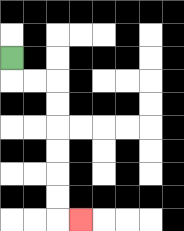{'start': '[0, 2]', 'end': '[3, 9]', 'path_directions': 'D,R,R,D,D,D,D,D,D,R', 'path_coordinates': '[[0, 2], [0, 3], [1, 3], [2, 3], [2, 4], [2, 5], [2, 6], [2, 7], [2, 8], [2, 9], [3, 9]]'}